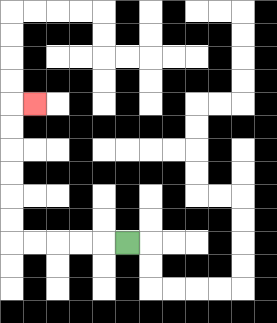{'start': '[5, 10]', 'end': '[1, 4]', 'path_directions': 'L,L,L,L,L,U,U,U,U,U,U,R', 'path_coordinates': '[[5, 10], [4, 10], [3, 10], [2, 10], [1, 10], [0, 10], [0, 9], [0, 8], [0, 7], [0, 6], [0, 5], [0, 4], [1, 4]]'}